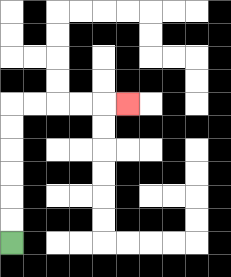{'start': '[0, 10]', 'end': '[5, 4]', 'path_directions': 'U,U,U,U,U,U,R,R,R,R,R', 'path_coordinates': '[[0, 10], [0, 9], [0, 8], [0, 7], [0, 6], [0, 5], [0, 4], [1, 4], [2, 4], [3, 4], [4, 4], [5, 4]]'}